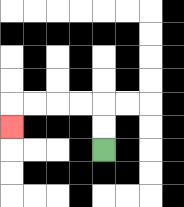{'start': '[4, 6]', 'end': '[0, 5]', 'path_directions': 'U,U,L,L,L,L,D', 'path_coordinates': '[[4, 6], [4, 5], [4, 4], [3, 4], [2, 4], [1, 4], [0, 4], [0, 5]]'}